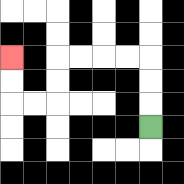{'start': '[6, 5]', 'end': '[0, 2]', 'path_directions': 'U,U,U,L,L,L,L,D,D,L,L,U,U', 'path_coordinates': '[[6, 5], [6, 4], [6, 3], [6, 2], [5, 2], [4, 2], [3, 2], [2, 2], [2, 3], [2, 4], [1, 4], [0, 4], [0, 3], [0, 2]]'}